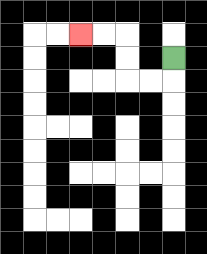{'start': '[7, 2]', 'end': '[3, 1]', 'path_directions': 'D,L,L,U,U,L,L', 'path_coordinates': '[[7, 2], [7, 3], [6, 3], [5, 3], [5, 2], [5, 1], [4, 1], [3, 1]]'}